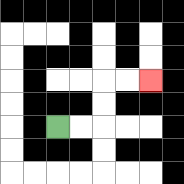{'start': '[2, 5]', 'end': '[6, 3]', 'path_directions': 'R,R,U,U,R,R', 'path_coordinates': '[[2, 5], [3, 5], [4, 5], [4, 4], [4, 3], [5, 3], [6, 3]]'}